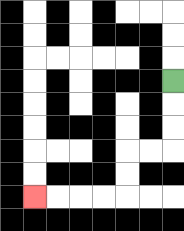{'start': '[7, 3]', 'end': '[1, 8]', 'path_directions': 'D,D,D,L,L,D,D,L,L,L,L', 'path_coordinates': '[[7, 3], [7, 4], [7, 5], [7, 6], [6, 6], [5, 6], [5, 7], [5, 8], [4, 8], [3, 8], [2, 8], [1, 8]]'}